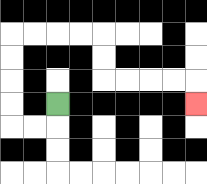{'start': '[2, 4]', 'end': '[8, 4]', 'path_directions': 'D,L,L,U,U,U,U,R,R,R,R,D,D,R,R,R,R,D', 'path_coordinates': '[[2, 4], [2, 5], [1, 5], [0, 5], [0, 4], [0, 3], [0, 2], [0, 1], [1, 1], [2, 1], [3, 1], [4, 1], [4, 2], [4, 3], [5, 3], [6, 3], [7, 3], [8, 3], [8, 4]]'}